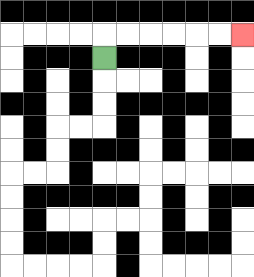{'start': '[4, 2]', 'end': '[10, 1]', 'path_directions': 'U,R,R,R,R,R,R', 'path_coordinates': '[[4, 2], [4, 1], [5, 1], [6, 1], [7, 1], [8, 1], [9, 1], [10, 1]]'}